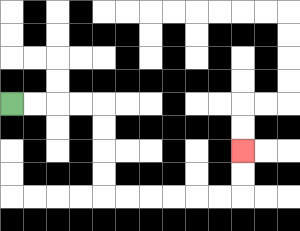{'start': '[0, 4]', 'end': '[10, 6]', 'path_directions': 'R,R,R,R,D,D,D,D,R,R,R,R,R,R,U,U', 'path_coordinates': '[[0, 4], [1, 4], [2, 4], [3, 4], [4, 4], [4, 5], [4, 6], [4, 7], [4, 8], [5, 8], [6, 8], [7, 8], [8, 8], [9, 8], [10, 8], [10, 7], [10, 6]]'}